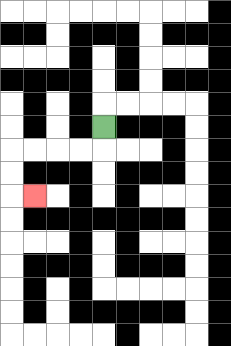{'start': '[4, 5]', 'end': '[1, 8]', 'path_directions': 'D,L,L,L,L,D,D,R', 'path_coordinates': '[[4, 5], [4, 6], [3, 6], [2, 6], [1, 6], [0, 6], [0, 7], [0, 8], [1, 8]]'}